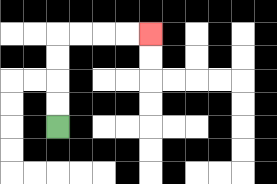{'start': '[2, 5]', 'end': '[6, 1]', 'path_directions': 'U,U,U,U,R,R,R,R', 'path_coordinates': '[[2, 5], [2, 4], [2, 3], [2, 2], [2, 1], [3, 1], [4, 1], [5, 1], [6, 1]]'}